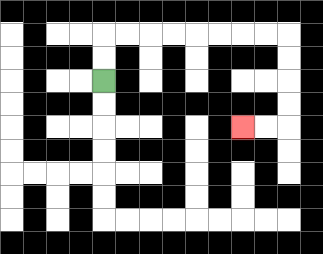{'start': '[4, 3]', 'end': '[10, 5]', 'path_directions': 'U,U,R,R,R,R,R,R,R,R,D,D,D,D,L,L', 'path_coordinates': '[[4, 3], [4, 2], [4, 1], [5, 1], [6, 1], [7, 1], [8, 1], [9, 1], [10, 1], [11, 1], [12, 1], [12, 2], [12, 3], [12, 4], [12, 5], [11, 5], [10, 5]]'}